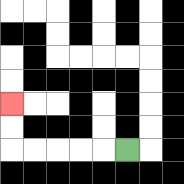{'start': '[5, 6]', 'end': '[0, 4]', 'path_directions': 'L,L,L,L,L,U,U', 'path_coordinates': '[[5, 6], [4, 6], [3, 6], [2, 6], [1, 6], [0, 6], [0, 5], [0, 4]]'}